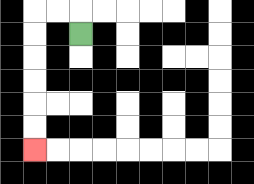{'start': '[3, 1]', 'end': '[1, 6]', 'path_directions': 'U,L,L,D,D,D,D,D,D', 'path_coordinates': '[[3, 1], [3, 0], [2, 0], [1, 0], [1, 1], [1, 2], [1, 3], [1, 4], [1, 5], [1, 6]]'}